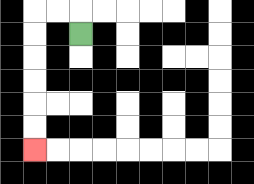{'start': '[3, 1]', 'end': '[1, 6]', 'path_directions': 'U,L,L,D,D,D,D,D,D', 'path_coordinates': '[[3, 1], [3, 0], [2, 0], [1, 0], [1, 1], [1, 2], [1, 3], [1, 4], [1, 5], [1, 6]]'}